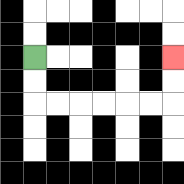{'start': '[1, 2]', 'end': '[7, 2]', 'path_directions': 'D,D,R,R,R,R,R,R,U,U', 'path_coordinates': '[[1, 2], [1, 3], [1, 4], [2, 4], [3, 4], [4, 4], [5, 4], [6, 4], [7, 4], [7, 3], [7, 2]]'}